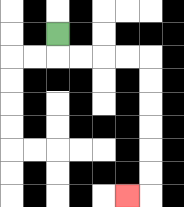{'start': '[2, 1]', 'end': '[5, 8]', 'path_directions': 'D,R,R,R,R,D,D,D,D,D,D,L', 'path_coordinates': '[[2, 1], [2, 2], [3, 2], [4, 2], [5, 2], [6, 2], [6, 3], [6, 4], [6, 5], [6, 6], [6, 7], [6, 8], [5, 8]]'}